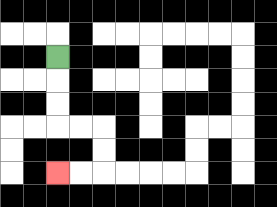{'start': '[2, 2]', 'end': '[2, 7]', 'path_directions': 'D,D,D,R,R,D,D,L,L', 'path_coordinates': '[[2, 2], [2, 3], [2, 4], [2, 5], [3, 5], [4, 5], [4, 6], [4, 7], [3, 7], [2, 7]]'}